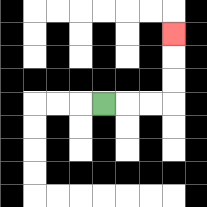{'start': '[4, 4]', 'end': '[7, 1]', 'path_directions': 'R,R,R,U,U,U', 'path_coordinates': '[[4, 4], [5, 4], [6, 4], [7, 4], [7, 3], [7, 2], [7, 1]]'}